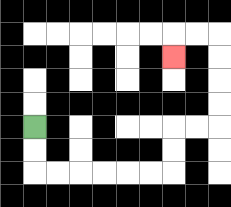{'start': '[1, 5]', 'end': '[7, 2]', 'path_directions': 'D,D,R,R,R,R,R,R,U,U,R,R,U,U,U,U,L,L,D', 'path_coordinates': '[[1, 5], [1, 6], [1, 7], [2, 7], [3, 7], [4, 7], [5, 7], [6, 7], [7, 7], [7, 6], [7, 5], [8, 5], [9, 5], [9, 4], [9, 3], [9, 2], [9, 1], [8, 1], [7, 1], [7, 2]]'}